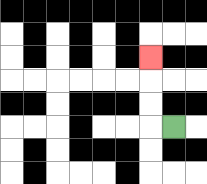{'start': '[7, 5]', 'end': '[6, 2]', 'path_directions': 'L,U,U,U', 'path_coordinates': '[[7, 5], [6, 5], [6, 4], [6, 3], [6, 2]]'}